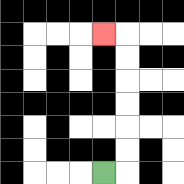{'start': '[4, 7]', 'end': '[4, 1]', 'path_directions': 'R,U,U,U,U,U,U,L', 'path_coordinates': '[[4, 7], [5, 7], [5, 6], [5, 5], [5, 4], [5, 3], [5, 2], [5, 1], [4, 1]]'}